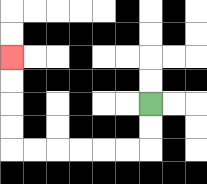{'start': '[6, 4]', 'end': '[0, 2]', 'path_directions': 'D,D,L,L,L,L,L,L,U,U,U,U', 'path_coordinates': '[[6, 4], [6, 5], [6, 6], [5, 6], [4, 6], [3, 6], [2, 6], [1, 6], [0, 6], [0, 5], [0, 4], [0, 3], [0, 2]]'}